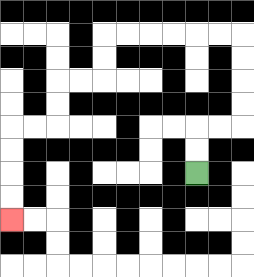{'start': '[8, 7]', 'end': '[0, 9]', 'path_directions': 'U,U,R,R,U,U,U,U,L,L,L,L,L,L,D,D,L,L,D,D,L,L,D,D,D,D', 'path_coordinates': '[[8, 7], [8, 6], [8, 5], [9, 5], [10, 5], [10, 4], [10, 3], [10, 2], [10, 1], [9, 1], [8, 1], [7, 1], [6, 1], [5, 1], [4, 1], [4, 2], [4, 3], [3, 3], [2, 3], [2, 4], [2, 5], [1, 5], [0, 5], [0, 6], [0, 7], [0, 8], [0, 9]]'}